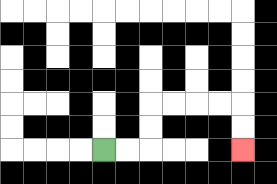{'start': '[4, 6]', 'end': '[10, 6]', 'path_directions': 'R,R,U,U,R,R,R,R,D,D', 'path_coordinates': '[[4, 6], [5, 6], [6, 6], [6, 5], [6, 4], [7, 4], [8, 4], [9, 4], [10, 4], [10, 5], [10, 6]]'}